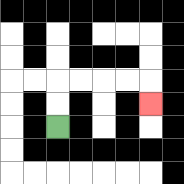{'start': '[2, 5]', 'end': '[6, 4]', 'path_directions': 'U,U,R,R,R,R,D', 'path_coordinates': '[[2, 5], [2, 4], [2, 3], [3, 3], [4, 3], [5, 3], [6, 3], [6, 4]]'}